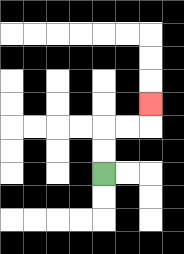{'start': '[4, 7]', 'end': '[6, 4]', 'path_directions': 'U,U,R,R,U', 'path_coordinates': '[[4, 7], [4, 6], [4, 5], [5, 5], [6, 5], [6, 4]]'}